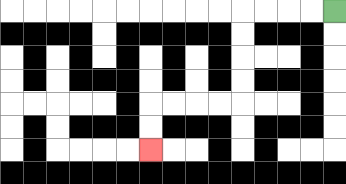{'start': '[14, 0]', 'end': '[6, 6]', 'path_directions': 'L,L,L,L,D,D,D,D,L,L,L,L,D,D', 'path_coordinates': '[[14, 0], [13, 0], [12, 0], [11, 0], [10, 0], [10, 1], [10, 2], [10, 3], [10, 4], [9, 4], [8, 4], [7, 4], [6, 4], [6, 5], [6, 6]]'}